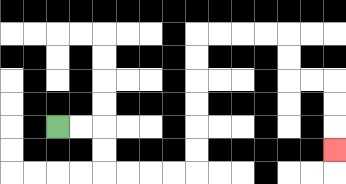{'start': '[2, 5]', 'end': '[14, 6]', 'path_directions': 'R,R,D,D,R,R,R,R,U,U,U,U,U,U,R,R,R,R,D,D,R,R,D,D,D', 'path_coordinates': '[[2, 5], [3, 5], [4, 5], [4, 6], [4, 7], [5, 7], [6, 7], [7, 7], [8, 7], [8, 6], [8, 5], [8, 4], [8, 3], [8, 2], [8, 1], [9, 1], [10, 1], [11, 1], [12, 1], [12, 2], [12, 3], [13, 3], [14, 3], [14, 4], [14, 5], [14, 6]]'}